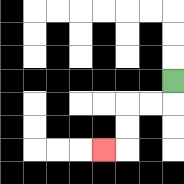{'start': '[7, 3]', 'end': '[4, 6]', 'path_directions': 'D,L,L,D,D,L', 'path_coordinates': '[[7, 3], [7, 4], [6, 4], [5, 4], [5, 5], [5, 6], [4, 6]]'}